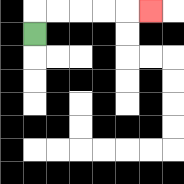{'start': '[1, 1]', 'end': '[6, 0]', 'path_directions': 'U,R,R,R,R,R', 'path_coordinates': '[[1, 1], [1, 0], [2, 0], [3, 0], [4, 0], [5, 0], [6, 0]]'}